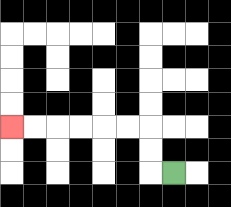{'start': '[7, 7]', 'end': '[0, 5]', 'path_directions': 'L,U,U,L,L,L,L,L,L', 'path_coordinates': '[[7, 7], [6, 7], [6, 6], [6, 5], [5, 5], [4, 5], [3, 5], [2, 5], [1, 5], [0, 5]]'}